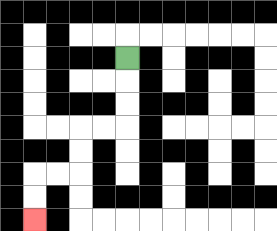{'start': '[5, 2]', 'end': '[1, 9]', 'path_directions': 'D,D,D,L,L,D,D,L,L,D,D', 'path_coordinates': '[[5, 2], [5, 3], [5, 4], [5, 5], [4, 5], [3, 5], [3, 6], [3, 7], [2, 7], [1, 7], [1, 8], [1, 9]]'}